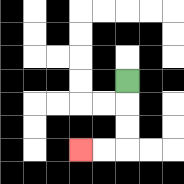{'start': '[5, 3]', 'end': '[3, 6]', 'path_directions': 'D,D,D,L,L', 'path_coordinates': '[[5, 3], [5, 4], [5, 5], [5, 6], [4, 6], [3, 6]]'}